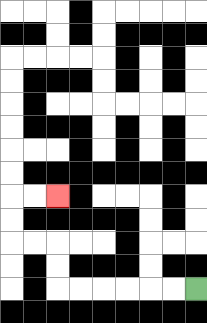{'start': '[8, 12]', 'end': '[2, 8]', 'path_directions': 'L,L,L,L,L,L,U,U,L,L,U,U,R,R', 'path_coordinates': '[[8, 12], [7, 12], [6, 12], [5, 12], [4, 12], [3, 12], [2, 12], [2, 11], [2, 10], [1, 10], [0, 10], [0, 9], [0, 8], [1, 8], [2, 8]]'}